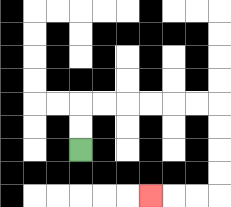{'start': '[3, 6]', 'end': '[6, 8]', 'path_directions': 'U,U,R,R,R,R,R,R,D,D,D,D,L,L,L', 'path_coordinates': '[[3, 6], [3, 5], [3, 4], [4, 4], [5, 4], [6, 4], [7, 4], [8, 4], [9, 4], [9, 5], [9, 6], [9, 7], [9, 8], [8, 8], [7, 8], [6, 8]]'}